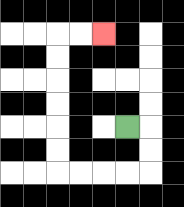{'start': '[5, 5]', 'end': '[4, 1]', 'path_directions': 'R,D,D,L,L,L,L,U,U,U,U,U,U,R,R', 'path_coordinates': '[[5, 5], [6, 5], [6, 6], [6, 7], [5, 7], [4, 7], [3, 7], [2, 7], [2, 6], [2, 5], [2, 4], [2, 3], [2, 2], [2, 1], [3, 1], [4, 1]]'}